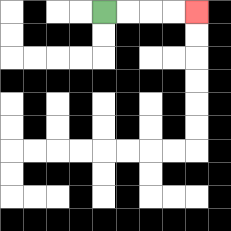{'start': '[4, 0]', 'end': '[8, 0]', 'path_directions': 'R,R,R,R', 'path_coordinates': '[[4, 0], [5, 0], [6, 0], [7, 0], [8, 0]]'}